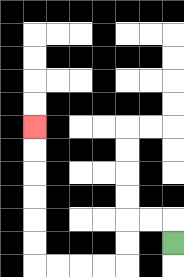{'start': '[7, 10]', 'end': '[1, 5]', 'path_directions': 'U,L,L,D,D,L,L,L,L,U,U,U,U,U,U', 'path_coordinates': '[[7, 10], [7, 9], [6, 9], [5, 9], [5, 10], [5, 11], [4, 11], [3, 11], [2, 11], [1, 11], [1, 10], [1, 9], [1, 8], [1, 7], [1, 6], [1, 5]]'}